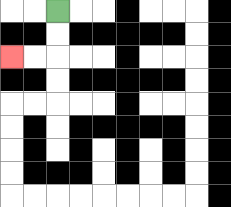{'start': '[2, 0]', 'end': '[0, 2]', 'path_directions': 'D,D,L,L', 'path_coordinates': '[[2, 0], [2, 1], [2, 2], [1, 2], [0, 2]]'}